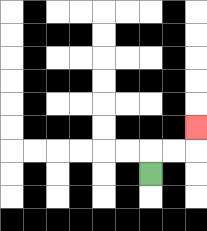{'start': '[6, 7]', 'end': '[8, 5]', 'path_directions': 'U,R,R,U', 'path_coordinates': '[[6, 7], [6, 6], [7, 6], [8, 6], [8, 5]]'}